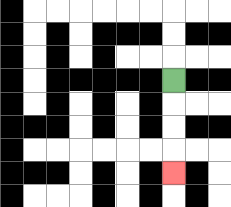{'start': '[7, 3]', 'end': '[7, 7]', 'path_directions': 'D,D,D,D', 'path_coordinates': '[[7, 3], [7, 4], [7, 5], [7, 6], [7, 7]]'}